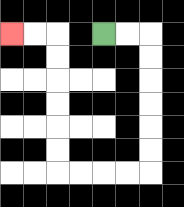{'start': '[4, 1]', 'end': '[0, 1]', 'path_directions': 'R,R,D,D,D,D,D,D,L,L,L,L,U,U,U,U,U,U,L,L', 'path_coordinates': '[[4, 1], [5, 1], [6, 1], [6, 2], [6, 3], [6, 4], [6, 5], [6, 6], [6, 7], [5, 7], [4, 7], [3, 7], [2, 7], [2, 6], [2, 5], [2, 4], [2, 3], [2, 2], [2, 1], [1, 1], [0, 1]]'}